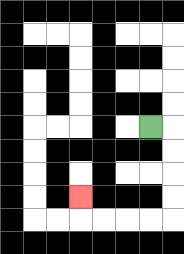{'start': '[6, 5]', 'end': '[3, 8]', 'path_directions': 'R,D,D,D,D,L,L,L,L,U', 'path_coordinates': '[[6, 5], [7, 5], [7, 6], [7, 7], [7, 8], [7, 9], [6, 9], [5, 9], [4, 9], [3, 9], [3, 8]]'}